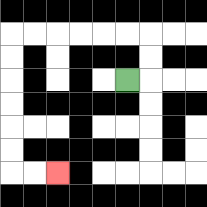{'start': '[5, 3]', 'end': '[2, 7]', 'path_directions': 'R,U,U,L,L,L,L,L,L,D,D,D,D,D,D,R,R', 'path_coordinates': '[[5, 3], [6, 3], [6, 2], [6, 1], [5, 1], [4, 1], [3, 1], [2, 1], [1, 1], [0, 1], [0, 2], [0, 3], [0, 4], [0, 5], [0, 6], [0, 7], [1, 7], [2, 7]]'}